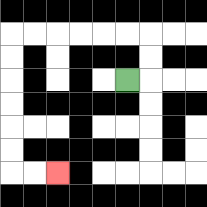{'start': '[5, 3]', 'end': '[2, 7]', 'path_directions': 'R,U,U,L,L,L,L,L,L,D,D,D,D,D,D,R,R', 'path_coordinates': '[[5, 3], [6, 3], [6, 2], [6, 1], [5, 1], [4, 1], [3, 1], [2, 1], [1, 1], [0, 1], [0, 2], [0, 3], [0, 4], [0, 5], [0, 6], [0, 7], [1, 7], [2, 7]]'}